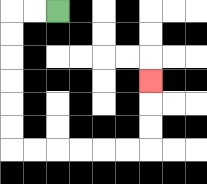{'start': '[2, 0]', 'end': '[6, 3]', 'path_directions': 'L,L,D,D,D,D,D,D,R,R,R,R,R,R,U,U,U', 'path_coordinates': '[[2, 0], [1, 0], [0, 0], [0, 1], [0, 2], [0, 3], [0, 4], [0, 5], [0, 6], [1, 6], [2, 6], [3, 6], [4, 6], [5, 6], [6, 6], [6, 5], [6, 4], [6, 3]]'}